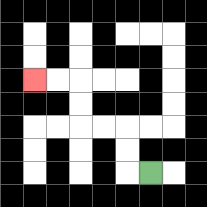{'start': '[6, 7]', 'end': '[1, 3]', 'path_directions': 'L,U,U,L,L,U,U,L,L', 'path_coordinates': '[[6, 7], [5, 7], [5, 6], [5, 5], [4, 5], [3, 5], [3, 4], [3, 3], [2, 3], [1, 3]]'}